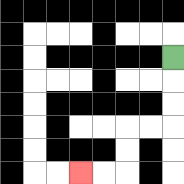{'start': '[7, 2]', 'end': '[3, 7]', 'path_directions': 'D,D,D,L,L,D,D,L,L', 'path_coordinates': '[[7, 2], [7, 3], [7, 4], [7, 5], [6, 5], [5, 5], [5, 6], [5, 7], [4, 7], [3, 7]]'}